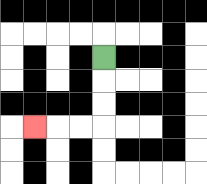{'start': '[4, 2]', 'end': '[1, 5]', 'path_directions': 'D,D,D,L,L,L', 'path_coordinates': '[[4, 2], [4, 3], [4, 4], [4, 5], [3, 5], [2, 5], [1, 5]]'}